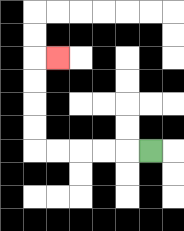{'start': '[6, 6]', 'end': '[2, 2]', 'path_directions': 'L,L,L,L,L,U,U,U,U,R', 'path_coordinates': '[[6, 6], [5, 6], [4, 6], [3, 6], [2, 6], [1, 6], [1, 5], [1, 4], [1, 3], [1, 2], [2, 2]]'}